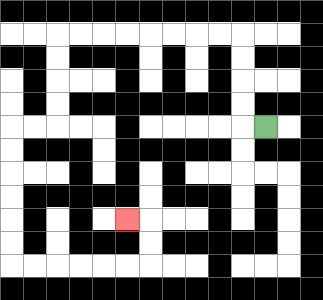{'start': '[11, 5]', 'end': '[5, 9]', 'path_directions': 'L,U,U,U,U,L,L,L,L,L,L,L,L,D,D,D,D,L,L,D,D,D,D,D,D,R,R,R,R,R,R,U,U,L', 'path_coordinates': '[[11, 5], [10, 5], [10, 4], [10, 3], [10, 2], [10, 1], [9, 1], [8, 1], [7, 1], [6, 1], [5, 1], [4, 1], [3, 1], [2, 1], [2, 2], [2, 3], [2, 4], [2, 5], [1, 5], [0, 5], [0, 6], [0, 7], [0, 8], [0, 9], [0, 10], [0, 11], [1, 11], [2, 11], [3, 11], [4, 11], [5, 11], [6, 11], [6, 10], [6, 9], [5, 9]]'}